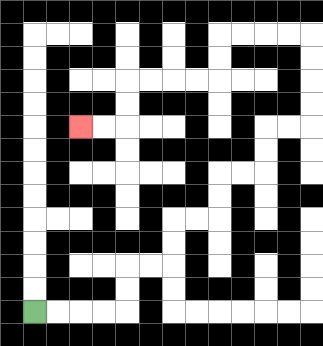{'start': '[1, 13]', 'end': '[3, 5]', 'path_directions': 'R,R,R,R,U,U,R,R,U,U,R,R,U,U,R,R,U,U,R,R,U,U,U,U,L,L,L,L,D,D,L,L,L,L,D,D,L,L', 'path_coordinates': '[[1, 13], [2, 13], [3, 13], [4, 13], [5, 13], [5, 12], [5, 11], [6, 11], [7, 11], [7, 10], [7, 9], [8, 9], [9, 9], [9, 8], [9, 7], [10, 7], [11, 7], [11, 6], [11, 5], [12, 5], [13, 5], [13, 4], [13, 3], [13, 2], [13, 1], [12, 1], [11, 1], [10, 1], [9, 1], [9, 2], [9, 3], [8, 3], [7, 3], [6, 3], [5, 3], [5, 4], [5, 5], [4, 5], [3, 5]]'}